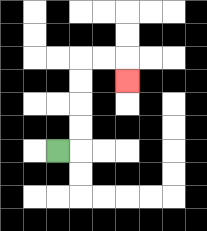{'start': '[2, 6]', 'end': '[5, 3]', 'path_directions': 'R,U,U,U,U,R,R,D', 'path_coordinates': '[[2, 6], [3, 6], [3, 5], [3, 4], [3, 3], [3, 2], [4, 2], [5, 2], [5, 3]]'}